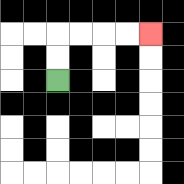{'start': '[2, 3]', 'end': '[6, 1]', 'path_directions': 'U,U,R,R,R,R', 'path_coordinates': '[[2, 3], [2, 2], [2, 1], [3, 1], [4, 1], [5, 1], [6, 1]]'}